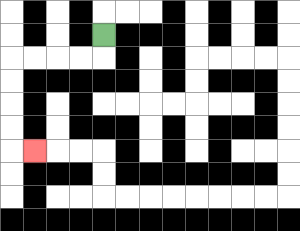{'start': '[4, 1]', 'end': '[1, 6]', 'path_directions': 'D,L,L,L,L,D,D,D,D,R', 'path_coordinates': '[[4, 1], [4, 2], [3, 2], [2, 2], [1, 2], [0, 2], [0, 3], [0, 4], [0, 5], [0, 6], [1, 6]]'}